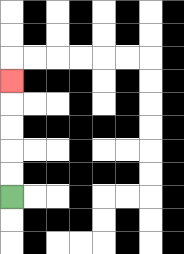{'start': '[0, 8]', 'end': '[0, 3]', 'path_directions': 'U,U,U,U,U', 'path_coordinates': '[[0, 8], [0, 7], [0, 6], [0, 5], [0, 4], [0, 3]]'}